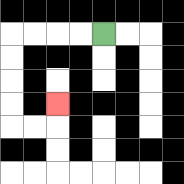{'start': '[4, 1]', 'end': '[2, 4]', 'path_directions': 'L,L,L,L,D,D,D,D,R,R,U', 'path_coordinates': '[[4, 1], [3, 1], [2, 1], [1, 1], [0, 1], [0, 2], [0, 3], [0, 4], [0, 5], [1, 5], [2, 5], [2, 4]]'}